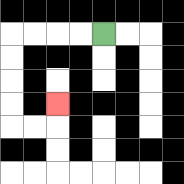{'start': '[4, 1]', 'end': '[2, 4]', 'path_directions': 'L,L,L,L,D,D,D,D,R,R,U', 'path_coordinates': '[[4, 1], [3, 1], [2, 1], [1, 1], [0, 1], [0, 2], [0, 3], [0, 4], [0, 5], [1, 5], [2, 5], [2, 4]]'}